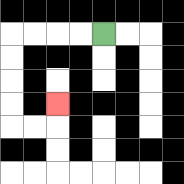{'start': '[4, 1]', 'end': '[2, 4]', 'path_directions': 'L,L,L,L,D,D,D,D,R,R,U', 'path_coordinates': '[[4, 1], [3, 1], [2, 1], [1, 1], [0, 1], [0, 2], [0, 3], [0, 4], [0, 5], [1, 5], [2, 5], [2, 4]]'}